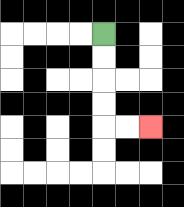{'start': '[4, 1]', 'end': '[6, 5]', 'path_directions': 'D,D,D,D,R,R', 'path_coordinates': '[[4, 1], [4, 2], [4, 3], [4, 4], [4, 5], [5, 5], [6, 5]]'}